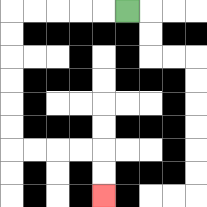{'start': '[5, 0]', 'end': '[4, 8]', 'path_directions': 'L,L,L,L,L,D,D,D,D,D,D,R,R,R,R,D,D', 'path_coordinates': '[[5, 0], [4, 0], [3, 0], [2, 0], [1, 0], [0, 0], [0, 1], [0, 2], [0, 3], [0, 4], [0, 5], [0, 6], [1, 6], [2, 6], [3, 6], [4, 6], [4, 7], [4, 8]]'}